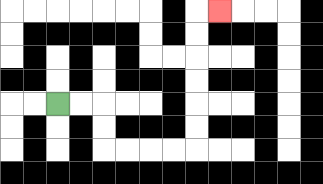{'start': '[2, 4]', 'end': '[9, 0]', 'path_directions': 'R,R,D,D,R,R,R,R,U,U,U,U,U,U,R', 'path_coordinates': '[[2, 4], [3, 4], [4, 4], [4, 5], [4, 6], [5, 6], [6, 6], [7, 6], [8, 6], [8, 5], [8, 4], [8, 3], [8, 2], [8, 1], [8, 0], [9, 0]]'}